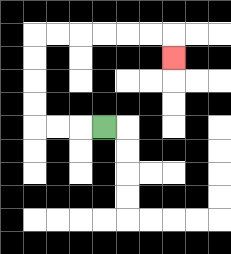{'start': '[4, 5]', 'end': '[7, 2]', 'path_directions': 'L,L,L,U,U,U,U,R,R,R,R,R,R,D', 'path_coordinates': '[[4, 5], [3, 5], [2, 5], [1, 5], [1, 4], [1, 3], [1, 2], [1, 1], [2, 1], [3, 1], [4, 1], [5, 1], [6, 1], [7, 1], [7, 2]]'}